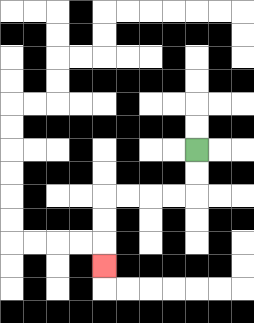{'start': '[8, 6]', 'end': '[4, 11]', 'path_directions': 'D,D,L,L,L,L,D,D,D', 'path_coordinates': '[[8, 6], [8, 7], [8, 8], [7, 8], [6, 8], [5, 8], [4, 8], [4, 9], [4, 10], [4, 11]]'}